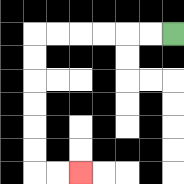{'start': '[7, 1]', 'end': '[3, 7]', 'path_directions': 'L,L,L,L,L,L,D,D,D,D,D,D,R,R', 'path_coordinates': '[[7, 1], [6, 1], [5, 1], [4, 1], [3, 1], [2, 1], [1, 1], [1, 2], [1, 3], [1, 4], [1, 5], [1, 6], [1, 7], [2, 7], [3, 7]]'}